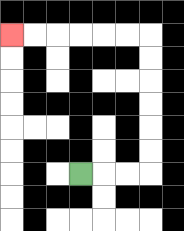{'start': '[3, 7]', 'end': '[0, 1]', 'path_directions': 'R,R,R,U,U,U,U,U,U,L,L,L,L,L,L', 'path_coordinates': '[[3, 7], [4, 7], [5, 7], [6, 7], [6, 6], [6, 5], [6, 4], [6, 3], [6, 2], [6, 1], [5, 1], [4, 1], [3, 1], [2, 1], [1, 1], [0, 1]]'}